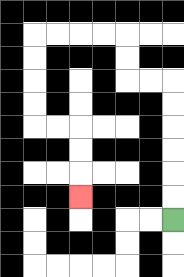{'start': '[7, 9]', 'end': '[3, 8]', 'path_directions': 'U,U,U,U,U,U,L,L,U,U,L,L,L,L,D,D,D,D,R,R,D,D,D', 'path_coordinates': '[[7, 9], [7, 8], [7, 7], [7, 6], [7, 5], [7, 4], [7, 3], [6, 3], [5, 3], [5, 2], [5, 1], [4, 1], [3, 1], [2, 1], [1, 1], [1, 2], [1, 3], [1, 4], [1, 5], [2, 5], [3, 5], [3, 6], [3, 7], [3, 8]]'}